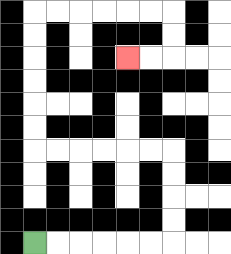{'start': '[1, 10]', 'end': '[5, 2]', 'path_directions': 'R,R,R,R,R,R,U,U,U,U,L,L,L,L,L,L,U,U,U,U,U,U,R,R,R,R,R,R,D,D,L,L', 'path_coordinates': '[[1, 10], [2, 10], [3, 10], [4, 10], [5, 10], [6, 10], [7, 10], [7, 9], [7, 8], [7, 7], [7, 6], [6, 6], [5, 6], [4, 6], [3, 6], [2, 6], [1, 6], [1, 5], [1, 4], [1, 3], [1, 2], [1, 1], [1, 0], [2, 0], [3, 0], [4, 0], [5, 0], [6, 0], [7, 0], [7, 1], [7, 2], [6, 2], [5, 2]]'}